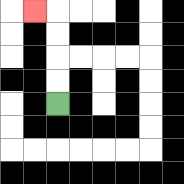{'start': '[2, 4]', 'end': '[1, 0]', 'path_directions': 'U,U,U,U,L', 'path_coordinates': '[[2, 4], [2, 3], [2, 2], [2, 1], [2, 0], [1, 0]]'}